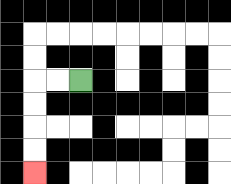{'start': '[3, 3]', 'end': '[1, 7]', 'path_directions': 'L,L,D,D,D,D', 'path_coordinates': '[[3, 3], [2, 3], [1, 3], [1, 4], [1, 5], [1, 6], [1, 7]]'}